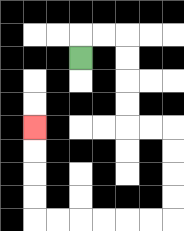{'start': '[3, 2]', 'end': '[1, 5]', 'path_directions': 'U,R,R,D,D,D,D,R,R,D,D,D,D,L,L,L,L,L,L,U,U,U,U', 'path_coordinates': '[[3, 2], [3, 1], [4, 1], [5, 1], [5, 2], [5, 3], [5, 4], [5, 5], [6, 5], [7, 5], [7, 6], [7, 7], [7, 8], [7, 9], [6, 9], [5, 9], [4, 9], [3, 9], [2, 9], [1, 9], [1, 8], [1, 7], [1, 6], [1, 5]]'}